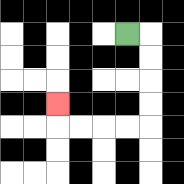{'start': '[5, 1]', 'end': '[2, 4]', 'path_directions': 'R,D,D,D,D,L,L,L,L,U', 'path_coordinates': '[[5, 1], [6, 1], [6, 2], [6, 3], [6, 4], [6, 5], [5, 5], [4, 5], [3, 5], [2, 5], [2, 4]]'}